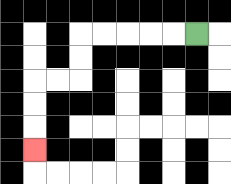{'start': '[8, 1]', 'end': '[1, 6]', 'path_directions': 'L,L,L,L,L,D,D,L,L,D,D,D', 'path_coordinates': '[[8, 1], [7, 1], [6, 1], [5, 1], [4, 1], [3, 1], [3, 2], [3, 3], [2, 3], [1, 3], [1, 4], [1, 5], [1, 6]]'}